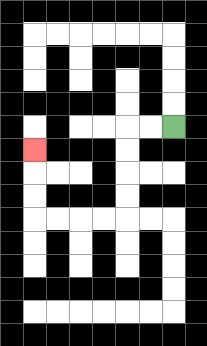{'start': '[7, 5]', 'end': '[1, 6]', 'path_directions': 'L,L,D,D,D,D,L,L,L,L,U,U,U', 'path_coordinates': '[[7, 5], [6, 5], [5, 5], [5, 6], [5, 7], [5, 8], [5, 9], [4, 9], [3, 9], [2, 9], [1, 9], [1, 8], [1, 7], [1, 6]]'}